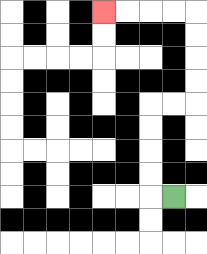{'start': '[7, 8]', 'end': '[4, 0]', 'path_directions': 'L,U,U,U,U,R,R,U,U,U,U,L,L,L,L', 'path_coordinates': '[[7, 8], [6, 8], [6, 7], [6, 6], [6, 5], [6, 4], [7, 4], [8, 4], [8, 3], [8, 2], [8, 1], [8, 0], [7, 0], [6, 0], [5, 0], [4, 0]]'}